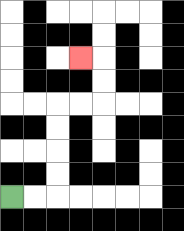{'start': '[0, 8]', 'end': '[3, 2]', 'path_directions': 'R,R,U,U,U,U,R,R,U,U,L', 'path_coordinates': '[[0, 8], [1, 8], [2, 8], [2, 7], [2, 6], [2, 5], [2, 4], [3, 4], [4, 4], [4, 3], [4, 2], [3, 2]]'}